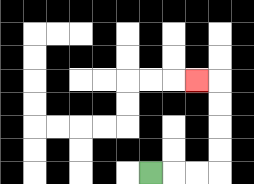{'start': '[6, 7]', 'end': '[8, 3]', 'path_directions': 'R,R,R,U,U,U,U,L', 'path_coordinates': '[[6, 7], [7, 7], [8, 7], [9, 7], [9, 6], [9, 5], [9, 4], [9, 3], [8, 3]]'}